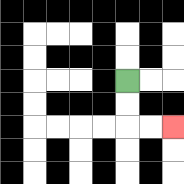{'start': '[5, 3]', 'end': '[7, 5]', 'path_directions': 'D,D,R,R', 'path_coordinates': '[[5, 3], [5, 4], [5, 5], [6, 5], [7, 5]]'}